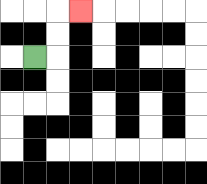{'start': '[1, 2]', 'end': '[3, 0]', 'path_directions': 'R,U,U,R', 'path_coordinates': '[[1, 2], [2, 2], [2, 1], [2, 0], [3, 0]]'}